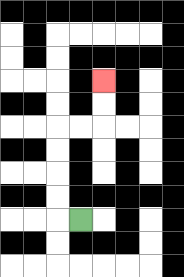{'start': '[3, 9]', 'end': '[4, 3]', 'path_directions': 'L,U,U,U,U,R,R,U,U', 'path_coordinates': '[[3, 9], [2, 9], [2, 8], [2, 7], [2, 6], [2, 5], [3, 5], [4, 5], [4, 4], [4, 3]]'}